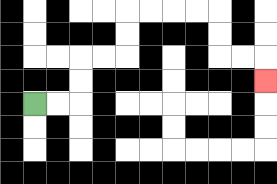{'start': '[1, 4]', 'end': '[11, 3]', 'path_directions': 'R,R,U,U,R,R,U,U,R,R,R,R,D,D,R,R,D', 'path_coordinates': '[[1, 4], [2, 4], [3, 4], [3, 3], [3, 2], [4, 2], [5, 2], [5, 1], [5, 0], [6, 0], [7, 0], [8, 0], [9, 0], [9, 1], [9, 2], [10, 2], [11, 2], [11, 3]]'}